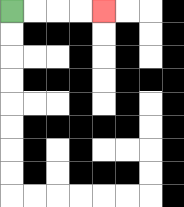{'start': '[0, 0]', 'end': '[4, 0]', 'path_directions': 'R,R,R,R', 'path_coordinates': '[[0, 0], [1, 0], [2, 0], [3, 0], [4, 0]]'}